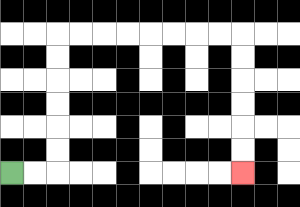{'start': '[0, 7]', 'end': '[10, 7]', 'path_directions': 'R,R,U,U,U,U,U,U,R,R,R,R,R,R,R,R,D,D,D,D,D,D', 'path_coordinates': '[[0, 7], [1, 7], [2, 7], [2, 6], [2, 5], [2, 4], [2, 3], [2, 2], [2, 1], [3, 1], [4, 1], [5, 1], [6, 1], [7, 1], [8, 1], [9, 1], [10, 1], [10, 2], [10, 3], [10, 4], [10, 5], [10, 6], [10, 7]]'}